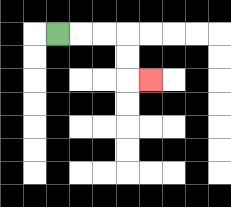{'start': '[2, 1]', 'end': '[6, 3]', 'path_directions': 'R,R,R,D,D,R', 'path_coordinates': '[[2, 1], [3, 1], [4, 1], [5, 1], [5, 2], [5, 3], [6, 3]]'}